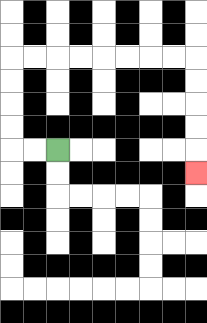{'start': '[2, 6]', 'end': '[8, 7]', 'path_directions': 'L,L,U,U,U,U,R,R,R,R,R,R,R,R,D,D,D,D,D', 'path_coordinates': '[[2, 6], [1, 6], [0, 6], [0, 5], [0, 4], [0, 3], [0, 2], [1, 2], [2, 2], [3, 2], [4, 2], [5, 2], [6, 2], [7, 2], [8, 2], [8, 3], [8, 4], [8, 5], [8, 6], [8, 7]]'}